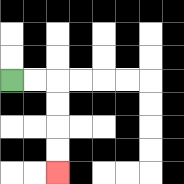{'start': '[0, 3]', 'end': '[2, 7]', 'path_directions': 'R,R,D,D,D,D', 'path_coordinates': '[[0, 3], [1, 3], [2, 3], [2, 4], [2, 5], [2, 6], [2, 7]]'}